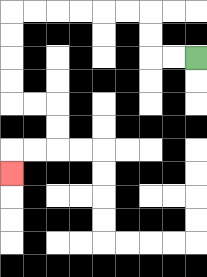{'start': '[8, 2]', 'end': '[0, 7]', 'path_directions': 'L,L,U,U,L,L,L,L,L,L,D,D,D,D,R,R,D,D,L,L,D', 'path_coordinates': '[[8, 2], [7, 2], [6, 2], [6, 1], [6, 0], [5, 0], [4, 0], [3, 0], [2, 0], [1, 0], [0, 0], [0, 1], [0, 2], [0, 3], [0, 4], [1, 4], [2, 4], [2, 5], [2, 6], [1, 6], [0, 6], [0, 7]]'}